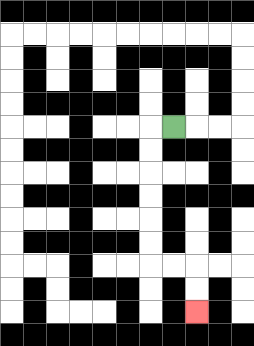{'start': '[7, 5]', 'end': '[8, 13]', 'path_directions': 'L,D,D,D,D,D,D,R,R,D,D', 'path_coordinates': '[[7, 5], [6, 5], [6, 6], [6, 7], [6, 8], [6, 9], [6, 10], [6, 11], [7, 11], [8, 11], [8, 12], [8, 13]]'}